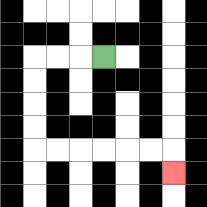{'start': '[4, 2]', 'end': '[7, 7]', 'path_directions': 'L,L,L,D,D,D,D,R,R,R,R,R,R,D', 'path_coordinates': '[[4, 2], [3, 2], [2, 2], [1, 2], [1, 3], [1, 4], [1, 5], [1, 6], [2, 6], [3, 6], [4, 6], [5, 6], [6, 6], [7, 6], [7, 7]]'}